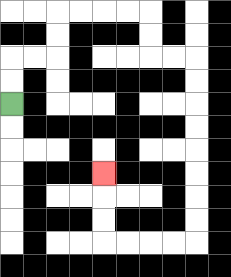{'start': '[0, 4]', 'end': '[4, 7]', 'path_directions': 'U,U,R,R,U,U,R,R,R,R,D,D,R,R,D,D,D,D,D,D,D,D,L,L,L,L,U,U,U', 'path_coordinates': '[[0, 4], [0, 3], [0, 2], [1, 2], [2, 2], [2, 1], [2, 0], [3, 0], [4, 0], [5, 0], [6, 0], [6, 1], [6, 2], [7, 2], [8, 2], [8, 3], [8, 4], [8, 5], [8, 6], [8, 7], [8, 8], [8, 9], [8, 10], [7, 10], [6, 10], [5, 10], [4, 10], [4, 9], [4, 8], [4, 7]]'}